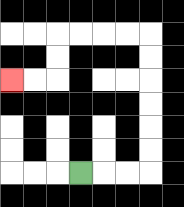{'start': '[3, 7]', 'end': '[0, 3]', 'path_directions': 'R,R,R,U,U,U,U,U,U,L,L,L,L,D,D,L,L', 'path_coordinates': '[[3, 7], [4, 7], [5, 7], [6, 7], [6, 6], [6, 5], [6, 4], [6, 3], [6, 2], [6, 1], [5, 1], [4, 1], [3, 1], [2, 1], [2, 2], [2, 3], [1, 3], [0, 3]]'}